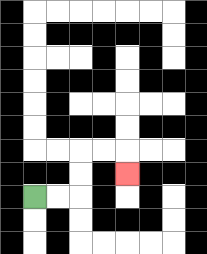{'start': '[1, 8]', 'end': '[5, 7]', 'path_directions': 'R,R,U,U,R,R,D', 'path_coordinates': '[[1, 8], [2, 8], [3, 8], [3, 7], [3, 6], [4, 6], [5, 6], [5, 7]]'}